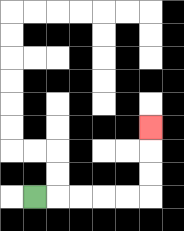{'start': '[1, 8]', 'end': '[6, 5]', 'path_directions': 'R,R,R,R,R,U,U,U', 'path_coordinates': '[[1, 8], [2, 8], [3, 8], [4, 8], [5, 8], [6, 8], [6, 7], [6, 6], [6, 5]]'}